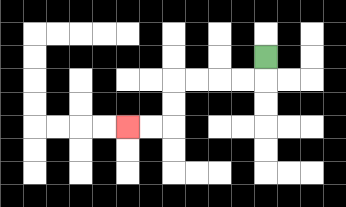{'start': '[11, 2]', 'end': '[5, 5]', 'path_directions': 'D,L,L,L,L,D,D,L,L', 'path_coordinates': '[[11, 2], [11, 3], [10, 3], [9, 3], [8, 3], [7, 3], [7, 4], [7, 5], [6, 5], [5, 5]]'}